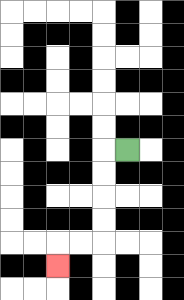{'start': '[5, 6]', 'end': '[2, 11]', 'path_directions': 'L,D,D,D,D,L,L,D', 'path_coordinates': '[[5, 6], [4, 6], [4, 7], [4, 8], [4, 9], [4, 10], [3, 10], [2, 10], [2, 11]]'}